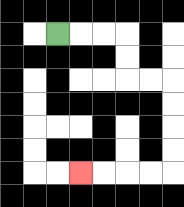{'start': '[2, 1]', 'end': '[3, 7]', 'path_directions': 'R,R,R,D,D,R,R,D,D,D,D,L,L,L,L', 'path_coordinates': '[[2, 1], [3, 1], [4, 1], [5, 1], [5, 2], [5, 3], [6, 3], [7, 3], [7, 4], [7, 5], [7, 6], [7, 7], [6, 7], [5, 7], [4, 7], [3, 7]]'}